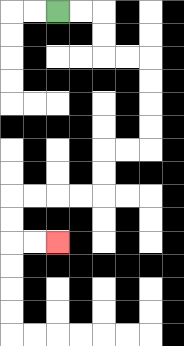{'start': '[2, 0]', 'end': '[2, 10]', 'path_directions': 'R,R,D,D,R,R,D,D,D,D,L,L,D,D,L,L,L,L,D,D,R,R', 'path_coordinates': '[[2, 0], [3, 0], [4, 0], [4, 1], [4, 2], [5, 2], [6, 2], [6, 3], [6, 4], [6, 5], [6, 6], [5, 6], [4, 6], [4, 7], [4, 8], [3, 8], [2, 8], [1, 8], [0, 8], [0, 9], [0, 10], [1, 10], [2, 10]]'}